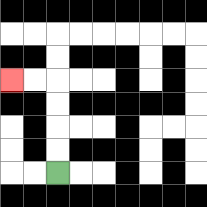{'start': '[2, 7]', 'end': '[0, 3]', 'path_directions': 'U,U,U,U,L,L', 'path_coordinates': '[[2, 7], [2, 6], [2, 5], [2, 4], [2, 3], [1, 3], [0, 3]]'}